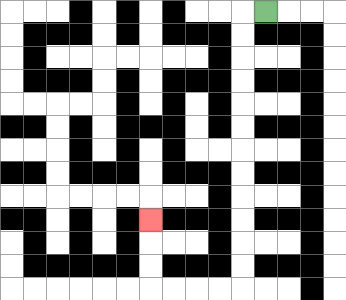{'start': '[11, 0]', 'end': '[6, 9]', 'path_directions': 'L,D,D,D,D,D,D,D,D,D,D,D,D,L,L,L,L,U,U,U', 'path_coordinates': '[[11, 0], [10, 0], [10, 1], [10, 2], [10, 3], [10, 4], [10, 5], [10, 6], [10, 7], [10, 8], [10, 9], [10, 10], [10, 11], [10, 12], [9, 12], [8, 12], [7, 12], [6, 12], [6, 11], [6, 10], [6, 9]]'}